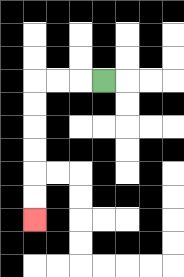{'start': '[4, 3]', 'end': '[1, 9]', 'path_directions': 'L,L,L,D,D,D,D,D,D', 'path_coordinates': '[[4, 3], [3, 3], [2, 3], [1, 3], [1, 4], [1, 5], [1, 6], [1, 7], [1, 8], [1, 9]]'}